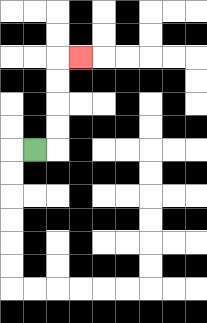{'start': '[1, 6]', 'end': '[3, 2]', 'path_directions': 'R,U,U,U,U,R', 'path_coordinates': '[[1, 6], [2, 6], [2, 5], [2, 4], [2, 3], [2, 2], [3, 2]]'}